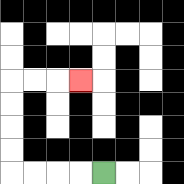{'start': '[4, 7]', 'end': '[3, 3]', 'path_directions': 'L,L,L,L,U,U,U,U,R,R,R', 'path_coordinates': '[[4, 7], [3, 7], [2, 7], [1, 7], [0, 7], [0, 6], [0, 5], [0, 4], [0, 3], [1, 3], [2, 3], [3, 3]]'}